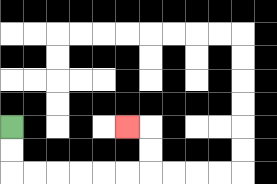{'start': '[0, 5]', 'end': '[5, 5]', 'path_directions': 'D,D,R,R,R,R,R,R,U,U,L', 'path_coordinates': '[[0, 5], [0, 6], [0, 7], [1, 7], [2, 7], [3, 7], [4, 7], [5, 7], [6, 7], [6, 6], [6, 5], [5, 5]]'}